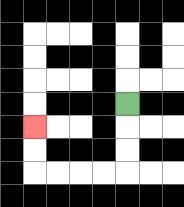{'start': '[5, 4]', 'end': '[1, 5]', 'path_directions': 'D,D,D,L,L,L,L,U,U', 'path_coordinates': '[[5, 4], [5, 5], [5, 6], [5, 7], [4, 7], [3, 7], [2, 7], [1, 7], [1, 6], [1, 5]]'}